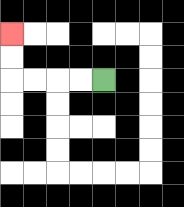{'start': '[4, 3]', 'end': '[0, 1]', 'path_directions': 'L,L,L,L,U,U', 'path_coordinates': '[[4, 3], [3, 3], [2, 3], [1, 3], [0, 3], [0, 2], [0, 1]]'}